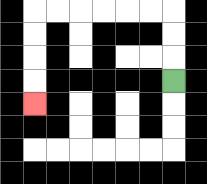{'start': '[7, 3]', 'end': '[1, 4]', 'path_directions': 'U,U,U,L,L,L,L,L,L,D,D,D,D', 'path_coordinates': '[[7, 3], [7, 2], [7, 1], [7, 0], [6, 0], [5, 0], [4, 0], [3, 0], [2, 0], [1, 0], [1, 1], [1, 2], [1, 3], [1, 4]]'}